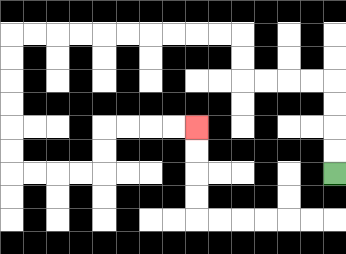{'start': '[14, 7]', 'end': '[8, 5]', 'path_directions': 'U,U,U,U,L,L,L,L,U,U,L,L,L,L,L,L,L,L,L,L,D,D,D,D,D,D,R,R,R,R,U,U,R,R,R,R', 'path_coordinates': '[[14, 7], [14, 6], [14, 5], [14, 4], [14, 3], [13, 3], [12, 3], [11, 3], [10, 3], [10, 2], [10, 1], [9, 1], [8, 1], [7, 1], [6, 1], [5, 1], [4, 1], [3, 1], [2, 1], [1, 1], [0, 1], [0, 2], [0, 3], [0, 4], [0, 5], [0, 6], [0, 7], [1, 7], [2, 7], [3, 7], [4, 7], [4, 6], [4, 5], [5, 5], [6, 5], [7, 5], [8, 5]]'}